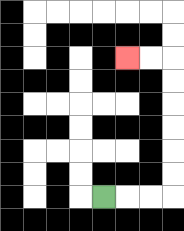{'start': '[4, 8]', 'end': '[5, 2]', 'path_directions': 'R,R,R,U,U,U,U,U,U,L,L', 'path_coordinates': '[[4, 8], [5, 8], [6, 8], [7, 8], [7, 7], [7, 6], [7, 5], [7, 4], [7, 3], [7, 2], [6, 2], [5, 2]]'}